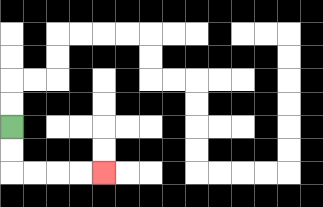{'start': '[0, 5]', 'end': '[4, 7]', 'path_directions': 'D,D,R,R,R,R', 'path_coordinates': '[[0, 5], [0, 6], [0, 7], [1, 7], [2, 7], [3, 7], [4, 7]]'}